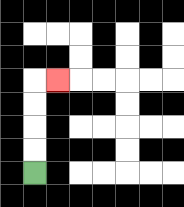{'start': '[1, 7]', 'end': '[2, 3]', 'path_directions': 'U,U,U,U,R', 'path_coordinates': '[[1, 7], [1, 6], [1, 5], [1, 4], [1, 3], [2, 3]]'}